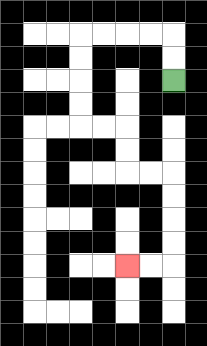{'start': '[7, 3]', 'end': '[5, 11]', 'path_directions': 'U,U,L,L,L,L,D,D,D,D,R,R,D,D,R,R,D,D,D,D,L,L', 'path_coordinates': '[[7, 3], [7, 2], [7, 1], [6, 1], [5, 1], [4, 1], [3, 1], [3, 2], [3, 3], [3, 4], [3, 5], [4, 5], [5, 5], [5, 6], [5, 7], [6, 7], [7, 7], [7, 8], [7, 9], [7, 10], [7, 11], [6, 11], [5, 11]]'}